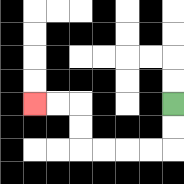{'start': '[7, 4]', 'end': '[1, 4]', 'path_directions': 'D,D,L,L,L,L,U,U,L,L', 'path_coordinates': '[[7, 4], [7, 5], [7, 6], [6, 6], [5, 6], [4, 6], [3, 6], [3, 5], [3, 4], [2, 4], [1, 4]]'}